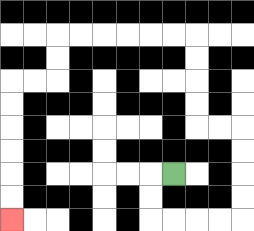{'start': '[7, 7]', 'end': '[0, 9]', 'path_directions': 'L,D,D,R,R,R,R,U,U,U,U,L,L,U,U,U,U,L,L,L,L,L,L,D,D,L,L,D,D,D,D,D,D', 'path_coordinates': '[[7, 7], [6, 7], [6, 8], [6, 9], [7, 9], [8, 9], [9, 9], [10, 9], [10, 8], [10, 7], [10, 6], [10, 5], [9, 5], [8, 5], [8, 4], [8, 3], [8, 2], [8, 1], [7, 1], [6, 1], [5, 1], [4, 1], [3, 1], [2, 1], [2, 2], [2, 3], [1, 3], [0, 3], [0, 4], [0, 5], [0, 6], [0, 7], [0, 8], [0, 9]]'}